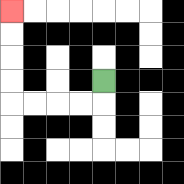{'start': '[4, 3]', 'end': '[0, 0]', 'path_directions': 'D,L,L,L,L,U,U,U,U', 'path_coordinates': '[[4, 3], [4, 4], [3, 4], [2, 4], [1, 4], [0, 4], [0, 3], [0, 2], [0, 1], [0, 0]]'}